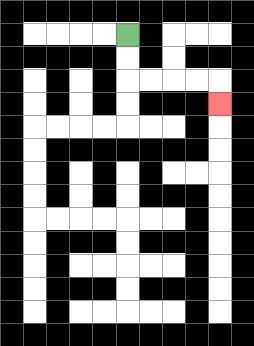{'start': '[5, 1]', 'end': '[9, 4]', 'path_directions': 'D,D,R,R,R,R,D', 'path_coordinates': '[[5, 1], [5, 2], [5, 3], [6, 3], [7, 3], [8, 3], [9, 3], [9, 4]]'}